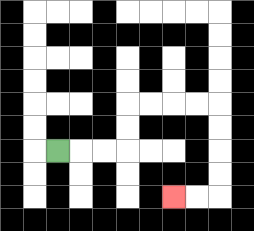{'start': '[2, 6]', 'end': '[7, 8]', 'path_directions': 'R,R,R,U,U,R,R,R,R,D,D,D,D,L,L', 'path_coordinates': '[[2, 6], [3, 6], [4, 6], [5, 6], [5, 5], [5, 4], [6, 4], [7, 4], [8, 4], [9, 4], [9, 5], [9, 6], [9, 7], [9, 8], [8, 8], [7, 8]]'}